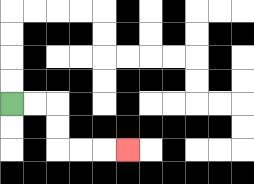{'start': '[0, 4]', 'end': '[5, 6]', 'path_directions': 'R,R,D,D,R,R,R', 'path_coordinates': '[[0, 4], [1, 4], [2, 4], [2, 5], [2, 6], [3, 6], [4, 6], [5, 6]]'}